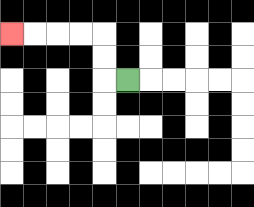{'start': '[5, 3]', 'end': '[0, 1]', 'path_directions': 'L,U,U,L,L,L,L', 'path_coordinates': '[[5, 3], [4, 3], [4, 2], [4, 1], [3, 1], [2, 1], [1, 1], [0, 1]]'}